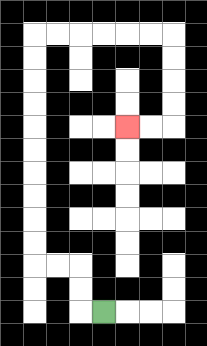{'start': '[4, 13]', 'end': '[5, 5]', 'path_directions': 'L,U,U,L,L,U,U,U,U,U,U,U,U,U,U,R,R,R,R,R,R,D,D,D,D,L,L', 'path_coordinates': '[[4, 13], [3, 13], [3, 12], [3, 11], [2, 11], [1, 11], [1, 10], [1, 9], [1, 8], [1, 7], [1, 6], [1, 5], [1, 4], [1, 3], [1, 2], [1, 1], [2, 1], [3, 1], [4, 1], [5, 1], [6, 1], [7, 1], [7, 2], [7, 3], [7, 4], [7, 5], [6, 5], [5, 5]]'}